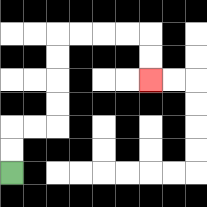{'start': '[0, 7]', 'end': '[6, 3]', 'path_directions': 'U,U,R,R,U,U,U,U,R,R,R,R,D,D', 'path_coordinates': '[[0, 7], [0, 6], [0, 5], [1, 5], [2, 5], [2, 4], [2, 3], [2, 2], [2, 1], [3, 1], [4, 1], [5, 1], [6, 1], [6, 2], [6, 3]]'}